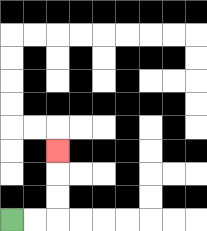{'start': '[0, 9]', 'end': '[2, 6]', 'path_directions': 'R,R,U,U,U', 'path_coordinates': '[[0, 9], [1, 9], [2, 9], [2, 8], [2, 7], [2, 6]]'}